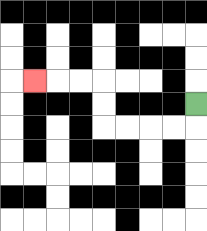{'start': '[8, 4]', 'end': '[1, 3]', 'path_directions': 'D,L,L,L,L,U,U,L,L,L', 'path_coordinates': '[[8, 4], [8, 5], [7, 5], [6, 5], [5, 5], [4, 5], [4, 4], [4, 3], [3, 3], [2, 3], [1, 3]]'}